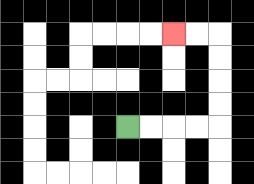{'start': '[5, 5]', 'end': '[7, 1]', 'path_directions': 'R,R,R,R,U,U,U,U,L,L', 'path_coordinates': '[[5, 5], [6, 5], [7, 5], [8, 5], [9, 5], [9, 4], [9, 3], [9, 2], [9, 1], [8, 1], [7, 1]]'}